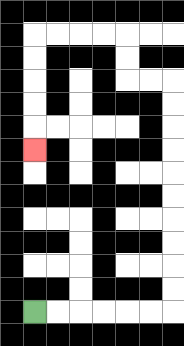{'start': '[1, 13]', 'end': '[1, 6]', 'path_directions': 'R,R,R,R,R,R,U,U,U,U,U,U,U,U,U,U,L,L,U,U,L,L,L,L,D,D,D,D,D', 'path_coordinates': '[[1, 13], [2, 13], [3, 13], [4, 13], [5, 13], [6, 13], [7, 13], [7, 12], [7, 11], [7, 10], [7, 9], [7, 8], [7, 7], [7, 6], [7, 5], [7, 4], [7, 3], [6, 3], [5, 3], [5, 2], [5, 1], [4, 1], [3, 1], [2, 1], [1, 1], [1, 2], [1, 3], [1, 4], [1, 5], [1, 6]]'}